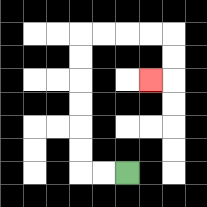{'start': '[5, 7]', 'end': '[6, 3]', 'path_directions': 'L,L,U,U,U,U,U,U,R,R,R,R,D,D,L', 'path_coordinates': '[[5, 7], [4, 7], [3, 7], [3, 6], [3, 5], [3, 4], [3, 3], [3, 2], [3, 1], [4, 1], [5, 1], [6, 1], [7, 1], [7, 2], [7, 3], [6, 3]]'}